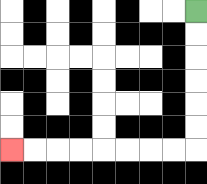{'start': '[8, 0]', 'end': '[0, 6]', 'path_directions': 'D,D,D,D,D,D,L,L,L,L,L,L,L,L', 'path_coordinates': '[[8, 0], [8, 1], [8, 2], [8, 3], [8, 4], [8, 5], [8, 6], [7, 6], [6, 6], [5, 6], [4, 6], [3, 6], [2, 6], [1, 6], [0, 6]]'}